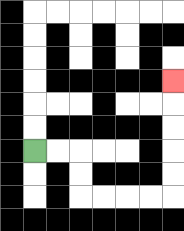{'start': '[1, 6]', 'end': '[7, 3]', 'path_directions': 'R,R,D,D,R,R,R,R,U,U,U,U,U', 'path_coordinates': '[[1, 6], [2, 6], [3, 6], [3, 7], [3, 8], [4, 8], [5, 8], [6, 8], [7, 8], [7, 7], [7, 6], [7, 5], [7, 4], [7, 3]]'}